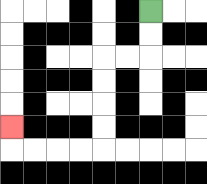{'start': '[6, 0]', 'end': '[0, 5]', 'path_directions': 'D,D,L,L,D,D,D,D,L,L,L,L,U', 'path_coordinates': '[[6, 0], [6, 1], [6, 2], [5, 2], [4, 2], [4, 3], [4, 4], [4, 5], [4, 6], [3, 6], [2, 6], [1, 6], [0, 6], [0, 5]]'}